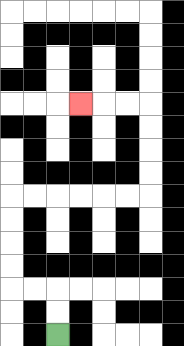{'start': '[2, 14]', 'end': '[3, 4]', 'path_directions': 'U,U,L,L,U,U,U,U,R,R,R,R,R,R,U,U,U,U,L,L,L', 'path_coordinates': '[[2, 14], [2, 13], [2, 12], [1, 12], [0, 12], [0, 11], [0, 10], [0, 9], [0, 8], [1, 8], [2, 8], [3, 8], [4, 8], [5, 8], [6, 8], [6, 7], [6, 6], [6, 5], [6, 4], [5, 4], [4, 4], [3, 4]]'}